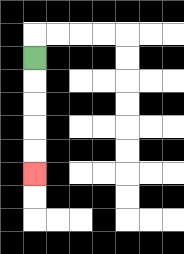{'start': '[1, 2]', 'end': '[1, 7]', 'path_directions': 'D,D,D,D,D', 'path_coordinates': '[[1, 2], [1, 3], [1, 4], [1, 5], [1, 6], [1, 7]]'}